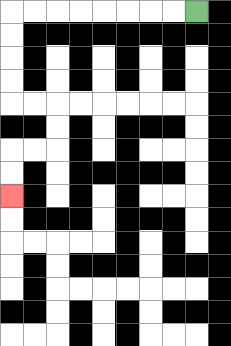{'start': '[8, 0]', 'end': '[0, 8]', 'path_directions': 'L,L,L,L,L,L,L,L,D,D,D,D,R,R,D,D,L,L,D,D', 'path_coordinates': '[[8, 0], [7, 0], [6, 0], [5, 0], [4, 0], [3, 0], [2, 0], [1, 0], [0, 0], [0, 1], [0, 2], [0, 3], [0, 4], [1, 4], [2, 4], [2, 5], [2, 6], [1, 6], [0, 6], [0, 7], [0, 8]]'}